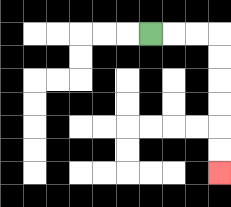{'start': '[6, 1]', 'end': '[9, 7]', 'path_directions': 'R,R,R,D,D,D,D,D,D', 'path_coordinates': '[[6, 1], [7, 1], [8, 1], [9, 1], [9, 2], [9, 3], [9, 4], [9, 5], [9, 6], [9, 7]]'}